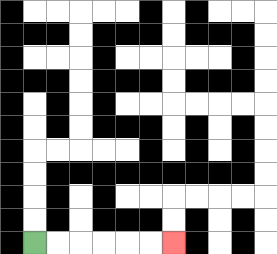{'start': '[1, 10]', 'end': '[7, 10]', 'path_directions': 'R,R,R,R,R,R', 'path_coordinates': '[[1, 10], [2, 10], [3, 10], [4, 10], [5, 10], [6, 10], [7, 10]]'}